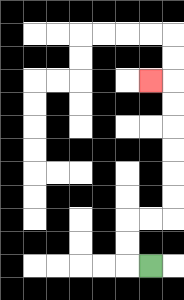{'start': '[6, 11]', 'end': '[6, 3]', 'path_directions': 'L,U,U,R,R,U,U,U,U,U,U,L', 'path_coordinates': '[[6, 11], [5, 11], [5, 10], [5, 9], [6, 9], [7, 9], [7, 8], [7, 7], [7, 6], [7, 5], [7, 4], [7, 3], [6, 3]]'}